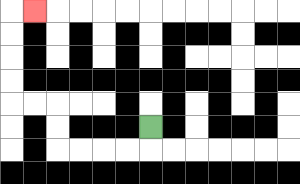{'start': '[6, 5]', 'end': '[1, 0]', 'path_directions': 'D,L,L,L,L,U,U,L,L,U,U,U,U,R', 'path_coordinates': '[[6, 5], [6, 6], [5, 6], [4, 6], [3, 6], [2, 6], [2, 5], [2, 4], [1, 4], [0, 4], [0, 3], [0, 2], [0, 1], [0, 0], [1, 0]]'}